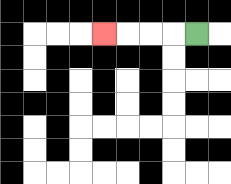{'start': '[8, 1]', 'end': '[4, 1]', 'path_directions': 'L,L,L,L', 'path_coordinates': '[[8, 1], [7, 1], [6, 1], [5, 1], [4, 1]]'}